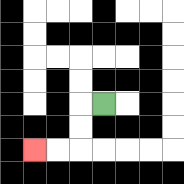{'start': '[4, 4]', 'end': '[1, 6]', 'path_directions': 'L,D,D,L,L', 'path_coordinates': '[[4, 4], [3, 4], [3, 5], [3, 6], [2, 6], [1, 6]]'}